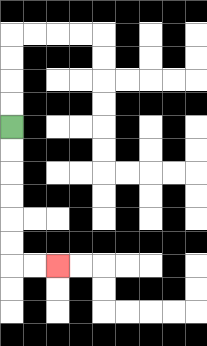{'start': '[0, 5]', 'end': '[2, 11]', 'path_directions': 'D,D,D,D,D,D,R,R', 'path_coordinates': '[[0, 5], [0, 6], [0, 7], [0, 8], [0, 9], [0, 10], [0, 11], [1, 11], [2, 11]]'}